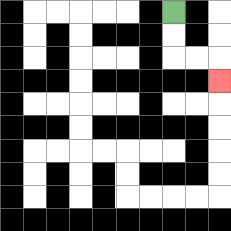{'start': '[7, 0]', 'end': '[9, 3]', 'path_directions': 'D,D,R,R,D', 'path_coordinates': '[[7, 0], [7, 1], [7, 2], [8, 2], [9, 2], [9, 3]]'}